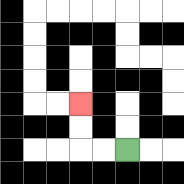{'start': '[5, 6]', 'end': '[3, 4]', 'path_directions': 'L,L,U,U', 'path_coordinates': '[[5, 6], [4, 6], [3, 6], [3, 5], [3, 4]]'}